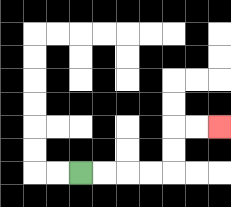{'start': '[3, 7]', 'end': '[9, 5]', 'path_directions': 'R,R,R,R,U,U,R,R', 'path_coordinates': '[[3, 7], [4, 7], [5, 7], [6, 7], [7, 7], [7, 6], [7, 5], [8, 5], [9, 5]]'}